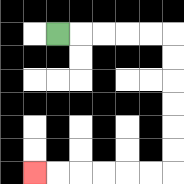{'start': '[2, 1]', 'end': '[1, 7]', 'path_directions': 'R,R,R,R,R,D,D,D,D,D,D,L,L,L,L,L,L', 'path_coordinates': '[[2, 1], [3, 1], [4, 1], [5, 1], [6, 1], [7, 1], [7, 2], [7, 3], [7, 4], [7, 5], [7, 6], [7, 7], [6, 7], [5, 7], [4, 7], [3, 7], [2, 7], [1, 7]]'}